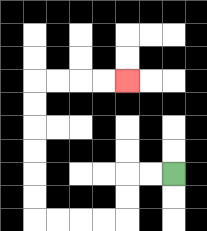{'start': '[7, 7]', 'end': '[5, 3]', 'path_directions': 'L,L,D,D,L,L,L,L,U,U,U,U,U,U,R,R,R,R', 'path_coordinates': '[[7, 7], [6, 7], [5, 7], [5, 8], [5, 9], [4, 9], [3, 9], [2, 9], [1, 9], [1, 8], [1, 7], [1, 6], [1, 5], [1, 4], [1, 3], [2, 3], [3, 3], [4, 3], [5, 3]]'}